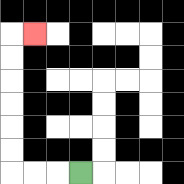{'start': '[3, 7]', 'end': '[1, 1]', 'path_directions': 'L,L,L,U,U,U,U,U,U,R', 'path_coordinates': '[[3, 7], [2, 7], [1, 7], [0, 7], [0, 6], [0, 5], [0, 4], [0, 3], [0, 2], [0, 1], [1, 1]]'}